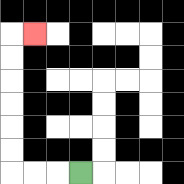{'start': '[3, 7]', 'end': '[1, 1]', 'path_directions': 'L,L,L,U,U,U,U,U,U,R', 'path_coordinates': '[[3, 7], [2, 7], [1, 7], [0, 7], [0, 6], [0, 5], [0, 4], [0, 3], [0, 2], [0, 1], [1, 1]]'}